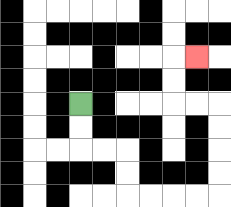{'start': '[3, 4]', 'end': '[8, 2]', 'path_directions': 'D,D,R,R,D,D,R,R,R,R,U,U,U,U,L,L,U,U,R', 'path_coordinates': '[[3, 4], [3, 5], [3, 6], [4, 6], [5, 6], [5, 7], [5, 8], [6, 8], [7, 8], [8, 8], [9, 8], [9, 7], [9, 6], [9, 5], [9, 4], [8, 4], [7, 4], [7, 3], [7, 2], [8, 2]]'}